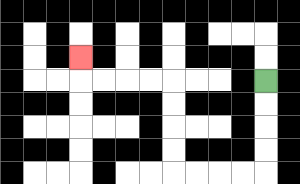{'start': '[11, 3]', 'end': '[3, 2]', 'path_directions': 'D,D,D,D,L,L,L,L,U,U,U,U,L,L,L,L,U', 'path_coordinates': '[[11, 3], [11, 4], [11, 5], [11, 6], [11, 7], [10, 7], [9, 7], [8, 7], [7, 7], [7, 6], [7, 5], [7, 4], [7, 3], [6, 3], [5, 3], [4, 3], [3, 3], [3, 2]]'}